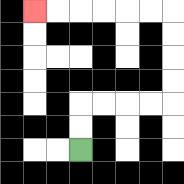{'start': '[3, 6]', 'end': '[1, 0]', 'path_directions': 'U,U,R,R,R,R,U,U,U,U,L,L,L,L,L,L', 'path_coordinates': '[[3, 6], [3, 5], [3, 4], [4, 4], [5, 4], [6, 4], [7, 4], [7, 3], [7, 2], [7, 1], [7, 0], [6, 0], [5, 0], [4, 0], [3, 0], [2, 0], [1, 0]]'}